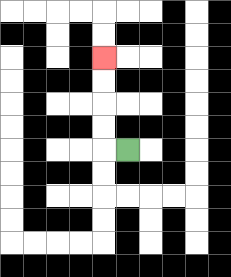{'start': '[5, 6]', 'end': '[4, 2]', 'path_directions': 'L,U,U,U,U', 'path_coordinates': '[[5, 6], [4, 6], [4, 5], [4, 4], [4, 3], [4, 2]]'}